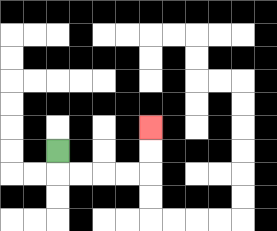{'start': '[2, 6]', 'end': '[6, 5]', 'path_directions': 'D,R,R,R,R,U,U', 'path_coordinates': '[[2, 6], [2, 7], [3, 7], [4, 7], [5, 7], [6, 7], [6, 6], [6, 5]]'}